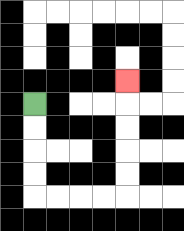{'start': '[1, 4]', 'end': '[5, 3]', 'path_directions': 'D,D,D,D,R,R,R,R,U,U,U,U,U', 'path_coordinates': '[[1, 4], [1, 5], [1, 6], [1, 7], [1, 8], [2, 8], [3, 8], [4, 8], [5, 8], [5, 7], [5, 6], [5, 5], [5, 4], [5, 3]]'}